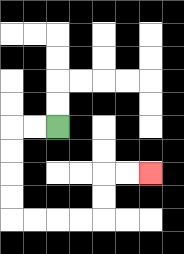{'start': '[2, 5]', 'end': '[6, 7]', 'path_directions': 'L,L,D,D,D,D,R,R,R,R,U,U,R,R', 'path_coordinates': '[[2, 5], [1, 5], [0, 5], [0, 6], [0, 7], [0, 8], [0, 9], [1, 9], [2, 9], [3, 9], [4, 9], [4, 8], [4, 7], [5, 7], [6, 7]]'}